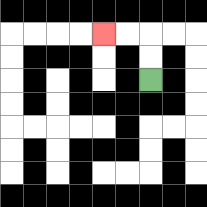{'start': '[6, 3]', 'end': '[4, 1]', 'path_directions': 'U,U,L,L', 'path_coordinates': '[[6, 3], [6, 2], [6, 1], [5, 1], [4, 1]]'}